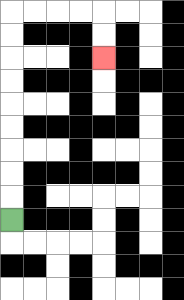{'start': '[0, 9]', 'end': '[4, 2]', 'path_directions': 'U,U,U,U,U,U,U,U,U,R,R,R,R,D,D', 'path_coordinates': '[[0, 9], [0, 8], [0, 7], [0, 6], [0, 5], [0, 4], [0, 3], [0, 2], [0, 1], [0, 0], [1, 0], [2, 0], [3, 0], [4, 0], [4, 1], [4, 2]]'}